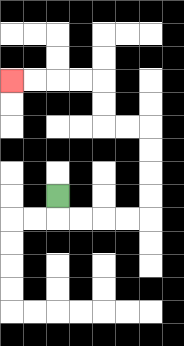{'start': '[2, 8]', 'end': '[0, 3]', 'path_directions': 'D,R,R,R,R,U,U,U,U,L,L,U,U,L,L,L,L', 'path_coordinates': '[[2, 8], [2, 9], [3, 9], [4, 9], [5, 9], [6, 9], [6, 8], [6, 7], [6, 6], [6, 5], [5, 5], [4, 5], [4, 4], [4, 3], [3, 3], [2, 3], [1, 3], [0, 3]]'}